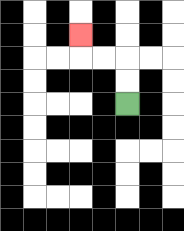{'start': '[5, 4]', 'end': '[3, 1]', 'path_directions': 'U,U,L,L,U', 'path_coordinates': '[[5, 4], [5, 3], [5, 2], [4, 2], [3, 2], [3, 1]]'}